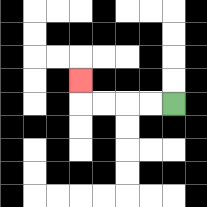{'start': '[7, 4]', 'end': '[3, 3]', 'path_directions': 'L,L,L,L,U', 'path_coordinates': '[[7, 4], [6, 4], [5, 4], [4, 4], [3, 4], [3, 3]]'}